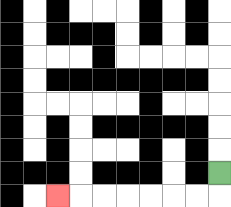{'start': '[9, 7]', 'end': '[2, 8]', 'path_directions': 'D,L,L,L,L,L,L,L', 'path_coordinates': '[[9, 7], [9, 8], [8, 8], [7, 8], [6, 8], [5, 8], [4, 8], [3, 8], [2, 8]]'}